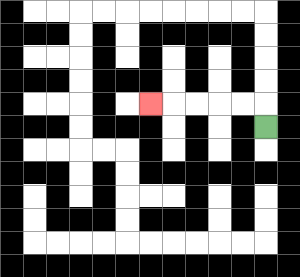{'start': '[11, 5]', 'end': '[6, 4]', 'path_directions': 'U,L,L,L,L,L', 'path_coordinates': '[[11, 5], [11, 4], [10, 4], [9, 4], [8, 4], [7, 4], [6, 4]]'}